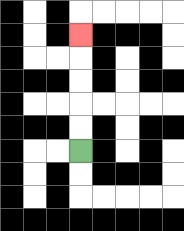{'start': '[3, 6]', 'end': '[3, 1]', 'path_directions': 'U,U,U,U,U', 'path_coordinates': '[[3, 6], [3, 5], [3, 4], [3, 3], [3, 2], [3, 1]]'}